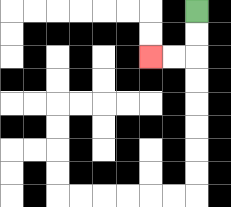{'start': '[8, 0]', 'end': '[6, 2]', 'path_directions': 'D,D,L,L', 'path_coordinates': '[[8, 0], [8, 1], [8, 2], [7, 2], [6, 2]]'}